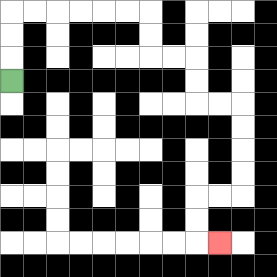{'start': '[0, 3]', 'end': '[9, 10]', 'path_directions': 'U,U,U,R,R,R,R,R,R,D,D,R,R,D,D,R,R,D,D,D,D,L,L,D,D,R', 'path_coordinates': '[[0, 3], [0, 2], [0, 1], [0, 0], [1, 0], [2, 0], [3, 0], [4, 0], [5, 0], [6, 0], [6, 1], [6, 2], [7, 2], [8, 2], [8, 3], [8, 4], [9, 4], [10, 4], [10, 5], [10, 6], [10, 7], [10, 8], [9, 8], [8, 8], [8, 9], [8, 10], [9, 10]]'}